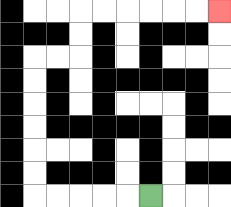{'start': '[6, 8]', 'end': '[9, 0]', 'path_directions': 'L,L,L,L,L,U,U,U,U,U,U,R,R,U,U,R,R,R,R,R,R', 'path_coordinates': '[[6, 8], [5, 8], [4, 8], [3, 8], [2, 8], [1, 8], [1, 7], [1, 6], [1, 5], [1, 4], [1, 3], [1, 2], [2, 2], [3, 2], [3, 1], [3, 0], [4, 0], [5, 0], [6, 0], [7, 0], [8, 0], [9, 0]]'}